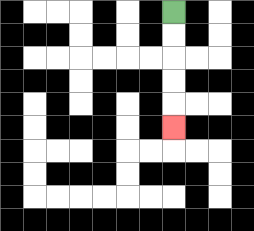{'start': '[7, 0]', 'end': '[7, 5]', 'path_directions': 'D,D,D,D,D', 'path_coordinates': '[[7, 0], [7, 1], [7, 2], [7, 3], [7, 4], [7, 5]]'}